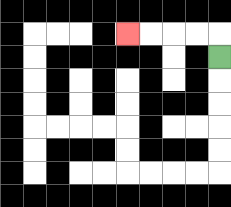{'start': '[9, 2]', 'end': '[5, 1]', 'path_directions': 'U,L,L,L,L', 'path_coordinates': '[[9, 2], [9, 1], [8, 1], [7, 1], [6, 1], [5, 1]]'}